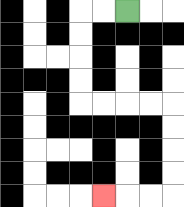{'start': '[5, 0]', 'end': '[4, 8]', 'path_directions': 'L,L,D,D,D,D,R,R,R,R,D,D,D,D,L,L,L', 'path_coordinates': '[[5, 0], [4, 0], [3, 0], [3, 1], [3, 2], [3, 3], [3, 4], [4, 4], [5, 4], [6, 4], [7, 4], [7, 5], [7, 6], [7, 7], [7, 8], [6, 8], [5, 8], [4, 8]]'}